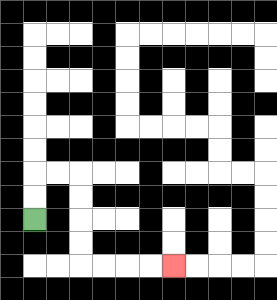{'start': '[1, 9]', 'end': '[7, 11]', 'path_directions': 'U,U,R,R,D,D,D,D,R,R,R,R', 'path_coordinates': '[[1, 9], [1, 8], [1, 7], [2, 7], [3, 7], [3, 8], [3, 9], [3, 10], [3, 11], [4, 11], [5, 11], [6, 11], [7, 11]]'}